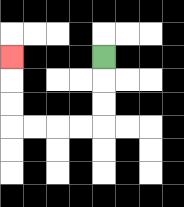{'start': '[4, 2]', 'end': '[0, 2]', 'path_directions': 'D,D,D,L,L,L,L,U,U,U', 'path_coordinates': '[[4, 2], [4, 3], [4, 4], [4, 5], [3, 5], [2, 5], [1, 5], [0, 5], [0, 4], [0, 3], [0, 2]]'}